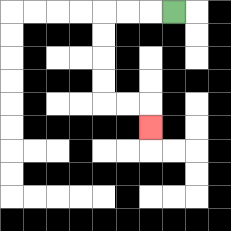{'start': '[7, 0]', 'end': '[6, 5]', 'path_directions': 'L,L,L,D,D,D,D,R,R,D', 'path_coordinates': '[[7, 0], [6, 0], [5, 0], [4, 0], [4, 1], [4, 2], [4, 3], [4, 4], [5, 4], [6, 4], [6, 5]]'}